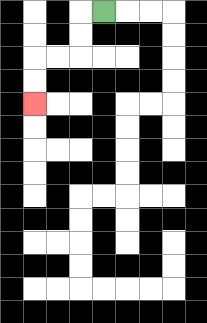{'start': '[4, 0]', 'end': '[1, 4]', 'path_directions': 'L,D,D,L,L,D,D', 'path_coordinates': '[[4, 0], [3, 0], [3, 1], [3, 2], [2, 2], [1, 2], [1, 3], [1, 4]]'}